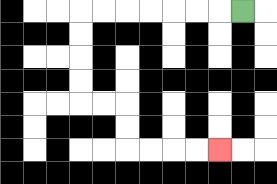{'start': '[10, 0]', 'end': '[9, 6]', 'path_directions': 'L,L,L,L,L,L,L,D,D,D,D,R,R,D,D,R,R,R,R', 'path_coordinates': '[[10, 0], [9, 0], [8, 0], [7, 0], [6, 0], [5, 0], [4, 0], [3, 0], [3, 1], [3, 2], [3, 3], [3, 4], [4, 4], [5, 4], [5, 5], [5, 6], [6, 6], [7, 6], [8, 6], [9, 6]]'}